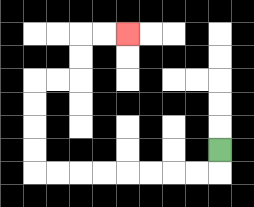{'start': '[9, 6]', 'end': '[5, 1]', 'path_directions': 'D,L,L,L,L,L,L,L,L,U,U,U,U,R,R,U,U,R,R', 'path_coordinates': '[[9, 6], [9, 7], [8, 7], [7, 7], [6, 7], [5, 7], [4, 7], [3, 7], [2, 7], [1, 7], [1, 6], [1, 5], [1, 4], [1, 3], [2, 3], [3, 3], [3, 2], [3, 1], [4, 1], [5, 1]]'}